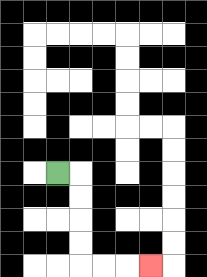{'start': '[2, 7]', 'end': '[6, 11]', 'path_directions': 'R,D,D,D,D,R,R,R', 'path_coordinates': '[[2, 7], [3, 7], [3, 8], [3, 9], [3, 10], [3, 11], [4, 11], [5, 11], [6, 11]]'}